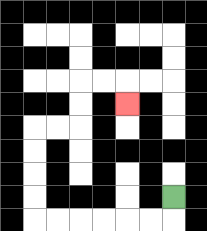{'start': '[7, 8]', 'end': '[5, 4]', 'path_directions': 'D,L,L,L,L,L,L,U,U,U,U,R,R,U,U,R,R,D', 'path_coordinates': '[[7, 8], [7, 9], [6, 9], [5, 9], [4, 9], [3, 9], [2, 9], [1, 9], [1, 8], [1, 7], [1, 6], [1, 5], [2, 5], [3, 5], [3, 4], [3, 3], [4, 3], [5, 3], [5, 4]]'}